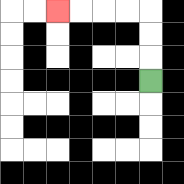{'start': '[6, 3]', 'end': '[2, 0]', 'path_directions': 'U,U,U,L,L,L,L', 'path_coordinates': '[[6, 3], [6, 2], [6, 1], [6, 0], [5, 0], [4, 0], [3, 0], [2, 0]]'}